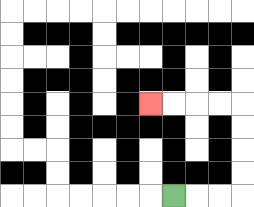{'start': '[7, 8]', 'end': '[6, 4]', 'path_directions': 'R,R,R,U,U,U,U,L,L,L,L', 'path_coordinates': '[[7, 8], [8, 8], [9, 8], [10, 8], [10, 7], [10, 6], [10, 5], [10, 4], [9, 4], [8, 4], [7, 4], [6, 4]]'}